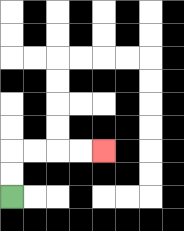{'start': '[0, 8]', 'end': '[4, 6]', 'path_directions': 'U,U,R,R,R,R', 'path_coordinates': '[[0, 8], [0, 7], [0, 6], [1, 6], [2, 6], [3, 6], [4, 6]]'}